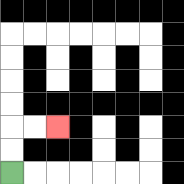{'start': '[0, 7]', 'end': '[2, 5]', 'path_directions': 'U,U,R,R', 'path_coordinates': '[[0, 7], [0, 6], [0, 5], [1, 5], [2, 5]]'}